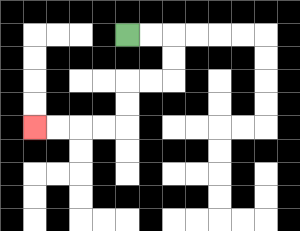{'start': '[5, 1]', 'end': '[1, 5]', 'path_directions': 'R,R,D,D,L,L,D,D,L,L,L,L', 'path_coordinates': '[[5, 1], [6, 1], [7, 1], [7, 2], [7, 3], [6, 3], [5, 3], [5, 4], [5, 5], [4, 5], [3, 5], [2, 5], [1, 5]]'}